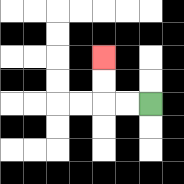{'start': '[6, 4]', 'end': '[4, 2]', 'path_directions': 'L,L,U,U', 'path_coordinates': '[[6, 4], [5, 4], [4, 4], [4, 3], [4, 2]]'}